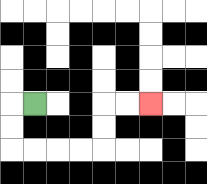{'start': '[1, 4]', 'end': '[6, 4]', 'path_directions': 'L,D,D,R,R,R,R,U,U,R,R', 'path_coordinates': '[[1, 4], [0, 4], [0, 5], [0, 6], [1, 6], [2, 6], [3, 6], [4, 6], [4, 5], [4, 4], [5, 4], [6, 4]]'}